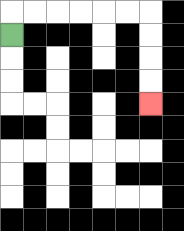{'start': '[0, 1]', 'end': '[6, 4]', 'path_directions': 'U,R,R,R,R,R,R,D,D,D,D', 'path_coordinates': '[[0, 1], [0, 0], [1, 0], [2, 0], [3, 0], [4, 0], [5, 0], [6, 0], [6, 1], [6, 2], [6, 3], [6, 4]]'}